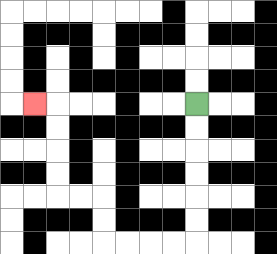{'start': '[8, 4]', 'end': '[1, 4]', 'path_directions': 'D,D,D,D,D,D,L,L,L,L,U,U,L,L,U,U,U,U,L', 'path_coordinates': '[[8, 4], [8, 5], [8, 6], [8, 7], [8, 8], [8, 9], [8, 10], [7, 10], [6, 10], [5, 10], [4, 10], [4, 9], [4, 8], [3, 8], [2, 8], [2, 7], [2, 6], [2, 5], [2, 4], [1, 4]]'}